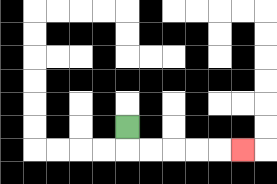{'start': '[5, 5]', 'end': '[10, 6]', 'path_directions': 'D,R,R,R,R,R', 'path_coordinates': '[[5, 5], [5, 6], [6, 6], [7, 6], [8, 6], [9, 6], [10, 6]]'}